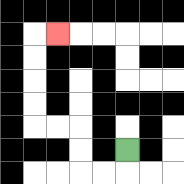{'start': '[5, 6]', 'end': '[2, 1]', 'path_directions': 'D,L,L,U,U,L,L,U,U,U,U,R', 'path_coordinates': '[[5, 6], [5, 7], [4, 7], [3, 7], [3, 6], [3, 5], [2, 5], [1, 5], [1, 4], [1, 3], [1, 2], [1, 1], [2, 1]]'}